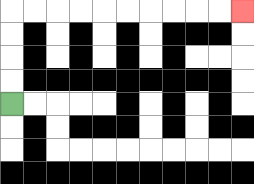{'start': '[0, 4]', 'end': '[10, 0]', 'path_directions': 'U,U,U,U,R,R,R,R,R,R,R,R,R,R', 'path_coordinates': '[[0, 4], [0, 3], [0, 2], [0, 1], [0, 0], [1, 0], [2, 0], [3, 0], [4, 0], [5, 0], [6, 0], [7, 0], [8, 0], [9, 0], [10, 0]]'}